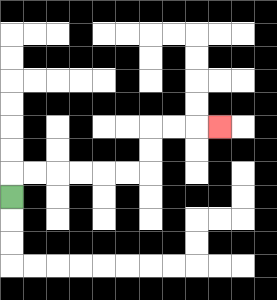{'start': '[0, 8]', 'end': '[9, 5]', 'path_directions': 'U,R,R,R,R,R,R,U,U,R,R,R', 'path_coordinates': '[[0, 8], [0, 7], [1, 7], [2, 7], [3, 7], [4, 7], [5, 7], [6, 7], [6, 6], [6, 5], [7, 5], [8, 5], [9, 5]]'}